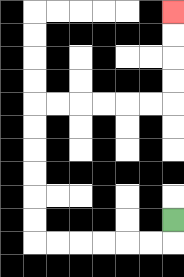{'start': '[7, 9]', 'end': '[7, 0]', 'path_directions': 'D,L,L,L,L,L,L,U,U,U,U,U,U,R,R,R,R,R,R,U,U,U,U', 'path_coordinates': '[[7, 9], [7, 10], [6, 10], [5, 10], [4, 10], [3, 10], [2, 10], [1, 10], [1, 9], [1, 8], [1, 7], [1, 6], [1, 5], [1, 4], [2, 4], [3, 4], [4, 4], [5, 4], [6, 4], [7, 4], [7, 3], [7, 2], [7, 1], [7, 0]]'}